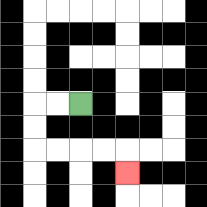{'start': '[3, 4]', 'end': '[5, 7]', 'path_directions': 'L,L,D,D,R,R,R,R,D', 'path_coordinates': '[[3, 4], [2, 4], [1, 4], [1, 5], [1, 6], [2, 6], [3, 6], [4, 6], [5, 6], [5, 7]]'}